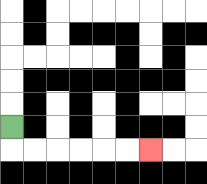{'start': '[0, 5]', 'end': '[6, 6]', 'path_directions': 'D,R,R,R,R,R,R', 'path_coordinates': '[[0, 5], [0, 6], [1, 6], [2, 6], [3, 6], [4, 6], [5, 6], [6, 6]]'}